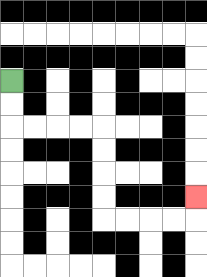{'start': '[0, 3]', 'end': '[8, 8]', 'path_directions': 'D,D,R,R,R,R,D,D,D,D,R,R,R,R,U', 'path_coordinates': '[[0, 3], [0, 4], [0, 5], [1, 5], [2, 5], [3, 5], [4, 5], [4, 6], [4, 7], [4, 8], [4, 9], [5, 9], [6, 9], [7, 9], [8, 9], [8, 8]]'}